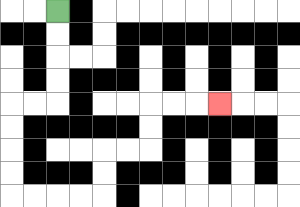{'start': '[2, 0]', 'end': '[9, 4]', 'path_directions': 'D,D,D,D,L,L,D,D,D,D,R,R,R,R,U,U,R,R,U,U,R,R,R', 'path_coordinates': '[[2, 0], [2, 1], [2, 2], [2, 3], [2, 4], [1, 4], [0, 4], [0, 5], [0, 6], [0, 7], [0, 8], [1, 8], [2, 8], [3, 8], [4, 8], [4, 7], [4, 6], [5, 6], [6, 6], [6, 5], [6, 4], [7, 4], [8, 4], [9, 4]]'}